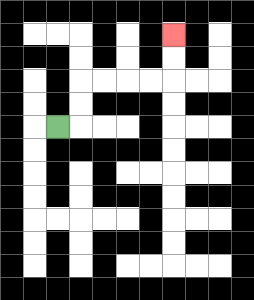{'start': '[2, 5]', 'end': '[7, 1]', 'path_directions': 'R,U,U,R,R,R,R,U,U', 'path_coordinates': '[[2, 5], [3, 5], [3, 4], [3, 3], [4, 3], [5, 3], [6, 3], [7, 3], [7, 2], [7, 1]]'}